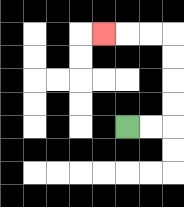{'start': '[5, 5]', 'end': '[4, 1]', 'path_directions': 'R,R,U,U,U,U,L,L,L', 'path_coordinates': '[[5, 5], [6, 5], [7, 5], [7, 4], [7, 3], [7, 2], [7, 1], [6, 1], [5, 1], [4, 1]]'}